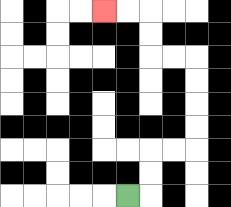{'start': '[5, 8]', 'end': '[4, 0]', 'path_directions': 'R,U,U,R,R,U,U,U,U,L,L,U,U,L,L', 'path_coordinates': '[[5, 8], [6, 8], [6, 7], [6, 6], [7, 6], [8, 6], [8, 5], [8, 4], [8, 3], [8, 2], [7, 2], [6, 2], [6, 1], [6, 0], [5, 0], [4, 0]]'}